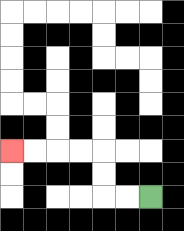{'start': '[6, 8]', 'end': '[0, 6]', 'path_directions': 'L,L,U,U,L,L,L,L', 'path_coordinates': '[[6, 8], [5, 8], [4, 8], [4, 7], [4, 6], [3, 6], [2, 6], [1, 6], [0, 6]]'}